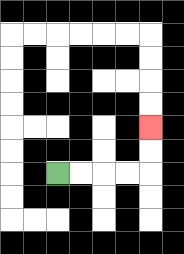{'start': '[2, 7]', 'end': '[6, 5]', 'path_directions': 'R,R,R,R,U,U', 'path_coordinates': '[[2, 7], [3, 7], [4, 7], [5, 7], [6, 7], [6, 6], [6, 5]]'}